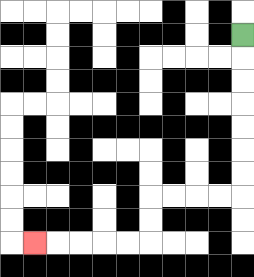{'start': '[10, 1]', 'end': '[1, 10]', 'path_directions': 'D,D,D,D,D,D,D,L,L,L,L,D,D,L,L,L,L,L', 'path_coordinates': '[[10, 1], [10, 2], [10, 3], [10, 4], [10, 5], [10, 6], [10, 7], [10, 8], [9, 8], [8, 8], [7, 8], [6, 8], [6, 9], [6, 10], [5, 10], [4, 10], [3, 10], [2, 10], [1, 10]]'}